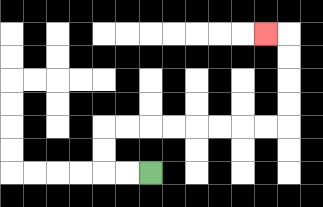{'start': '[6, 7]', 'end': '[11, 1]', 'path_directions': 'L,L,U,U,R,R,R,R,R,R,R,R,U,U,U,U,L', 'path_coordinates': '[[6, 7], [5, 7], [4, 7], [4, 6], [4, 5], [5, 5], [6, 5], [7, 5], [8, 5], [9, 5], [10, 5], [11, 5], [12, 5], [12, 4], [12, 3], [12, 2], [12, 1], [11, 1]]'}